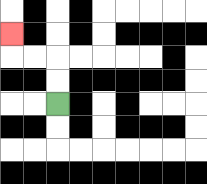{'start': '[2, 4]', 'end': '[0, 1]', 'path_directions': 'U,U,L,L,U', 'path_coordinates': '[[2, 4], [2, 3], [2, 2], [1, 2], [0, 2], [0, 1]]'}